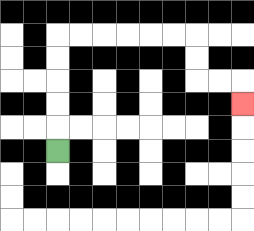{'start': '[2, 6]', 'end': '[10, 4]', 'path_directions': 'U,U,U,U,U,R,R,R,R,R,R,D,D,R,R,D', 'path_coordinates': '[[2, 6], [2, 5], [2, 4], [2, 3], [2, 2], [2, 1], [3, 1], [4, 1], [5, 1], [6, 1], [7, 1], [8, 1], [8, 2], [8, 3], [9, 3], [10, 3], [10, 4]]'}